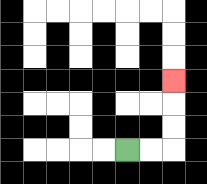{'start': '[5, 6]', 'end': '[7, 3]', 'path_directions': 'R,R,U,U,U', 'path_coordinates': '[[5, 6], [6, 6], [7, 6], [7, 5], [7, 4], [7, 3]]'}